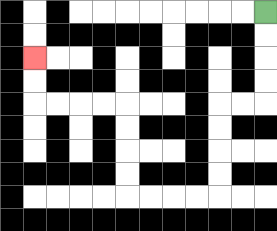{'start': '[11, 0]', 'end': '[1, 2]', 'path_directions': 'D,D,D,D,L,L,D,D,D,D,L,L,L,L,U,U,U,U,L,L,L,L,U,U', 'path_coordinates': '[[11, 0], [11, 1], [11, 2], [11, 3], [11, 4], [10, 4], [9, 4], [9, 5], [9, 6], [9, 7], [9, 8], [8, 8], [7, 8], [6, 8], [5, 8], [5, 7], [5, 6], [5, 5], [5, 4], [4, 4], [3, 4], [2, 4], [1, 4], [1, 3], [1, 2]]'}